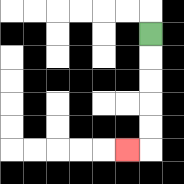{'start': '[6, 1]', 'end': '[5, 6]', 'path_directions': 'D,D,D,D,D,L', 'path_coordinates': '[[6, 1], [6, 2], [6, 3], [6, 4], [6, 5], [6, 6], [5, 6]]'}